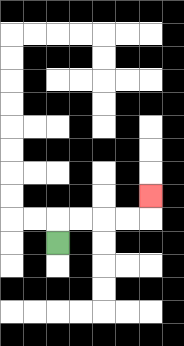{'start': '[2, 10]', 'end': '[6, 8]', 'path_directions': 'U,R,R,R,R,U', 'path_coordinates': '[[2, 10], [2, 9], [3, 9], [4, 9], [5, 9], [6, 9], [6, 8]]'}